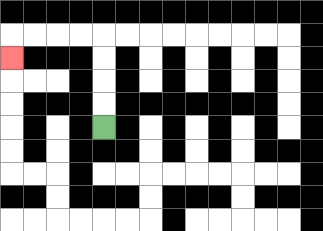{'start': '[4, 5]', 'end': '[0, 2]', 'path_directions': 'U,U,U,U,L,L,L,L,D', 'path_coordinates': '[[4, 5], [4, 4], [4, 3], [4, 2], [4, 1], [3, 1], [2, 1], [1, 1], [0, 1], [0, 2]]'}